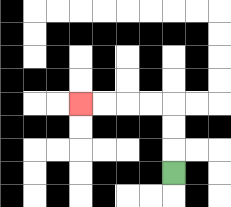{'start': '[7, 7]', 'end': '[3, 4]', 'path_directions': 'U,U,U,L,L,L,L', 'path_coordinates': '[[7, 7], [7, 6], [7, 5], [7, 4], [6, 4], [5, 4], [4, 4], [3, 4]]'}